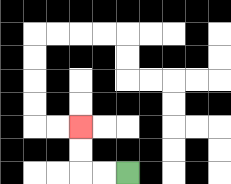{'start': '[5, 7]', 'end': '[3, 5]', 'path_directions': 'L,L,U,U', 'path_coordinates': '[[5, 7], [4, 7], [3, 7], [3, 6], [3, 5]]'}